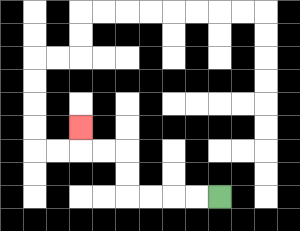{'start': '[9, 8]', 'end': '[3, 5]', 'path_directions': 'L,L,L,L,U,U,L,L,U', 'path_coordinates': '[[9, 8], [8, 8], [7, 8], [6, 8], [5, 8], [5, 7], [5, 6], [4, 6], [3, 6], [3, 5]]'}